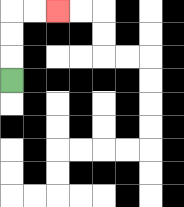{'start': '[0, 3]', 'end': '[2, 0]', 'path_directions': 'U,U,U,R,R', 'path_coordinates': '[[0, 3], [0, 2], [0, 1], [0, 0], [1, 0], [2, 0]]'}